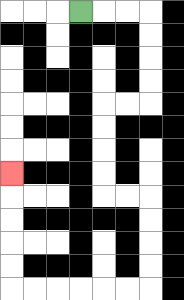{'start': '[3, 0]', 'end': '[0, 7]', 'path_directions': 'R,R,R,D,D,D,D,L,L,D,D,D,D,R,R,D,D,D,D,L,L,L,L,L,L,U,U,U,U,U', 'path_coordinates': '[[3, 0], [4, 0], [5, 0], [6, 0], [6, 1], [6, 2], [6, 3], [6, 4], [5, 4], [4, 4], [4, 5], [4, 6], [4, 7], [4, 8], [5, 8], [6, 8], [6, 9], [6, 10], [6, 11], [6, 12], [5, 12], [4, 12], [3, 12], [2, 12], [1, 12], [0, 12], [0, 11], [0, 10], [0, 9], [0, 8], [0, 7]]'}